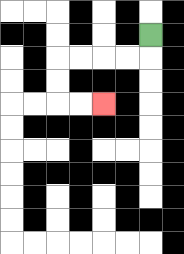{'start': '[6, 1]', 'end': '[4, 4]', 'path_directions': 'D,L,L,L,L,D,D,R,R', 'path_coordinates': '[[6, 1], [6, 2], [5, 2], [4, 2], [3, 2], [2, 2], [2, 3], [2, 4], [3, 4], [4, 4]]'}